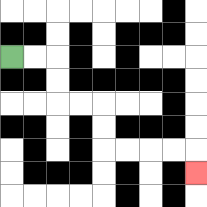{'start': '[0, 2]', 'end': '[8, 7]', 'path_directions': 'R,R,D,D,R,R,D,D,R,R,R,R,D', 'path_coordinates': '[[0, 2], [1, 2], [2, 2], [2, 3], [2, 4], [3, 4], [4, 4], [4, 5], [4, 6], [5, 6], [6, 6], [7, 6], [8, 6], [8, 7]]'}